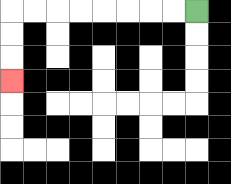{'start': '[8, 0]', 'end': '[0, 3]', 'path_directions': 'L,L,L,L,L,L,L,L,D,D,D', 'path_coordinates': '[[8, 0], [7, 0], [6, 0], [5, 0], [4, 0], [3, 0], [2, 0], [1, 0], [0, 0], [0, 1], [0, 2], [0, 3]]'}